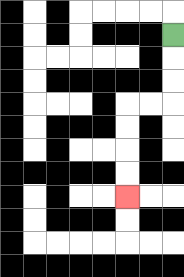{'start': '[7, 1]', 'end': '[5, 8]', 'path_directions': 'D,D,D,L,L,D,D,D,D', 'path_coordinates': '[[7, 1], [7, 2], [7, 3], [7, 4], [6, 4], [5, 4], [5, 5], [5, 6], [5, 7], [5, 8]]'}